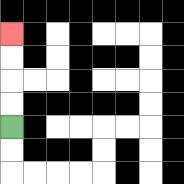{'start': '[0, 5]', 'end': '[0, 1]', 'path_directions': 'U,U,U,U', 'path_coordinates': '[[0, 5], [0, 4], [0, 3], [0, 2], [0, 1]]'}